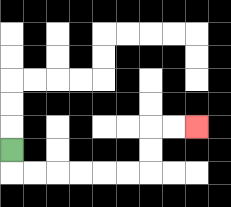{'start': '[0, 6]', 'end': '[8, 5]', 'path_directions': 'D,R,R,R,R,R,R,U,U,R,R', 'path_coordinates': '[[0, 6], [0, 7], [1, 7], [2, 7], [3, 7], [4, 7], [5, 7], [6, 7], [6, 6], [6, 5], [7, 5], [8, 5]]'}